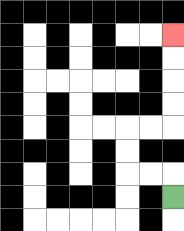{'start': '[7, 8]', 'end': '[7, 1]', 'path_directions': 'U,L,L,U,U,R,R,U,U,U,U', 'path_coordinates': '[[7, 8], [7, 7], [6, 7], [5, 7], [5, 6], [5, 5], [6, 5], [7, 5], [7, 4], [7, 3], [7, 2], [7, 1]]'}